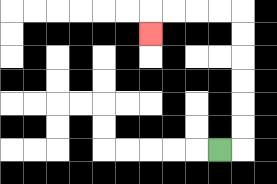{'start': '[9, 6]', 'end': '[6, 1]', 'path_directions': 'R,U,U,U,U,U,U,L,L,L,L,D', 'path_coordinates': '[[9, 6], [10, 6], [10, 5], [10, 4], [10, 3], [10, 2], [10, 1], [10, 0], [9, 0], [8, 0], [7, 0], [6, 0], [6, 1]]'}